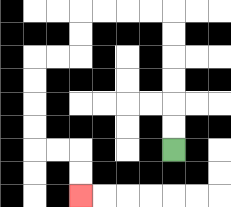{'start': '[7, 6]', 'end': '[3, 8]', 'path_directions': 'U,U,U,U,U,U,L,L,L,L,D,D,L,L,D,D,D,D,R,R,D,D', 'path_coordinates': '[[7, 6], [7, 5], [7, 4], [7, 3], [7, 2], [7, 1], [7, 0], [6, 0], [5, 0], [4, 0], [3, 0], [3, 1], [3, 2], [2, 2], [1, 2], [1, 3], [1, 4], [1, 5], [1, 6], [2, 6], [3, 6], [3, 7], [3, 8]]'}